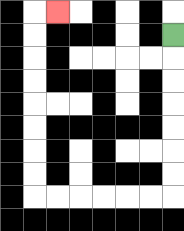{'start': '[7, 1]', 'end': '[2, 0]', 'path_directions': 'D,D,D,D,D,D,D,L,L,L,L,L,L,U,U,U,U,U,U,U,U,R', 'path_coordinates': '[[7, 1], [7, 2], [7, 3], [7, 4], [7, 5], [7, 6], [7, 7], [7, 8], [6, 8], [5, 8], [4, 8], [3, 8], [2, 8], [1, 8], [1, 7], [1, 6], [1, 5], [1, 4], [1, 3], [1, 2], [1, 1], [1, 0], [2, 0]]'}